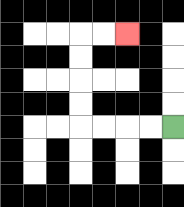{'start': '[7, 5]', 'end': '[5, 1]', 'path_directions': 'L,L,L,L,U,U,U,U,R,R', 'path_coordinates': '[[7, 5], [6, 5], [5, 5], [4, 5], [3, 5], [3, 4], [3, 3], [3, 2], [3, 1], [4, 1], [5, 1]]'}